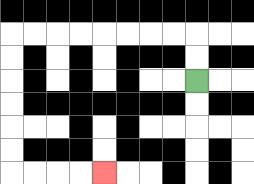{'start': '[8, 3]', 'end': '[4, 7]', 'path_directions': 'U,U,L,L,L,L,L,L,L,L,D,D,D,D,D,D,R,R,R,R', 'path_coordinates': '[[8, 3], [8, 2], [8, 1], [7, 1], [6, 1], [5, 1], [4, 1], [3, 1], [2, 1], [1, 1], [0, 1], [0, 2], [0, 3], [0, 4], [0, 5], [0, 6], [0, 7], [1, 7], [2, 7], [3, 7], [4, 7]]'}